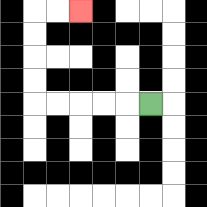{'start': '[6, 4]', 'end': '[3, 0]', 'path_directions': 'L,L,L,L,L,U,U,U,U,R,R', 'path_coordinates': '[[6, 4], [5, 4], [4, 4], [3, 4], [2, 4], [1, 4], [1, 3], [1, 2], [1, 1], [1, 0], [2, 0], [3, 0]]'}